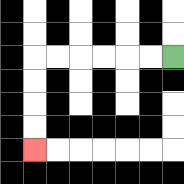{'start': '[7, 2]', 'end': '[1, 6]', 'path_directions': 'L,L,L,L,L,L,D,D,D,D', 'path_coordinates': '[[7, 2], [6, 2], [5, 2], [4, 2], [3, 2], [2, 2], [1, 2], [1, 3], [1, 4], [1, 5], [1, 6]]'}